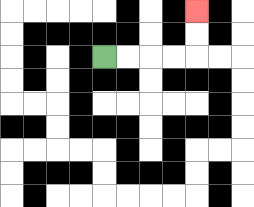{'start': '[4, 2]', 'end': '[8, 0]', 'path_directions': 'R,R,R,R,U,U', 'path_coordinates': '[[4, 2], [5, 2], [6, 2], [7, 2], [8, 2], [8, 1], [8, 0]]'}